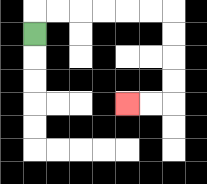{'start': '[1, 1]', 'end': '[5, 4]', 'path_directions': 'U,R,R,R,R,R,R,D,D,D,D,L,L', 'path_coordinates': '[[1, 1], [1, 0], [2, 0], [3, 0], [4, 0], [5, 0], [6, 0], [7, 0], [7, 1], [7, 2], [7, 3], [7, 4], [6, 4], [5, 4]]'}